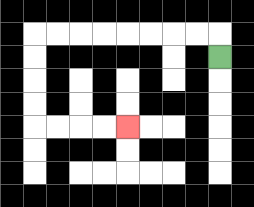{'start': '[9, 2]', 'end': '[5, 5]', 'path_directions': 'U,L,L,L,L,L,L,L,L,D,D,D,D,R,R,R,R', 'path_coordinates': '[[9, 2], [9, 1], [8, 1], [7, 1], [6, 1], [5, 1], [4, 1], [3, 1], [2, 1], [1, 1], [1, 2], [1, 3], [1, 4], [1, 5], [2, 5], [3, 5], [4, 5], [5, 5]]'}